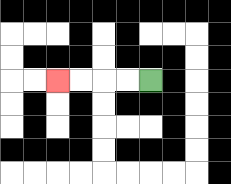{'start': '[6, 3]', 'end': '[2, 3]', 'path_directions': 'L,L,L,L', 'path_coordinates': '[[6, 3], [5, 3], [4, 3], [3, 3], [2, 3]]'}